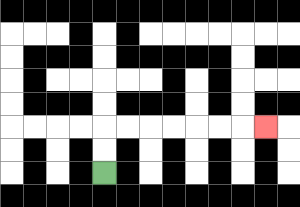{'start': '[4, 7]', 'end': '[11, 5]', 'path_directions': 'U,U,R,R,R,R,R,R,R', 'path_coordinates': '[[4, 7], [4, 6], [4, 5], [5, 5], [6, 5], [7, 5], [8, 5], [9, 5], [10, 5], [11, 5]]'}